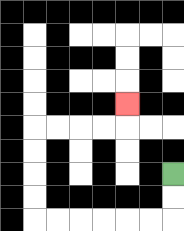{'start': '[7, 7]', 'end': '[5, 4]', 'path_directions': 'D,D,L,L,L,L,L,L,U,U,U,U,R,R,R,R,U', 'path_coordinates': '[[7, 7], [7, 8], [7, 9], [6, 9], [5, 9], [4, 9], [3, 9], [2, 9], [1, 9], [1, 8], [1, 7], [1, 6], [1, 5], [2, 5], [3, 5], [4, 5], [5, 5], [5, 4]]'}